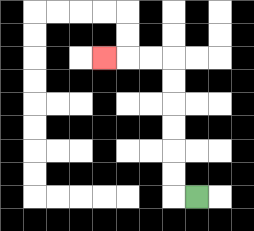{'start': '[8, 8]', 'end': '[4, 2]', 'path_directions': 'L,U,U,U,U,U,U,L,L,L', 'path_coordinates': '[[8, 8], [7, 8], [7, 7], [7, 6], [7, 5], [7, 4], [7, 3], [7, 2], [6, 2], [5, 2], [4, 2]]'}